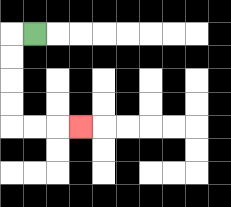{'start': '[1, 1]', 'end': '[3, 5]', 'path_directions': 'L,D,D,D,D,R,R,R', 'path_coordinates': '[[1, 1], [0, 1], [0, 2], [0, 3], [0, 4], [0, 5], [1, 5], [2, 5], [3, 5]]'}